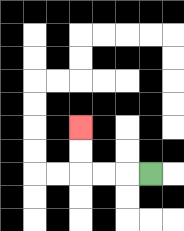{'start': '[6, 7]', 'end': '[3, 5]', 'path_directions': 'L,L,L,U,U', 'path_coordinates': '[[6, 7], [5, 7], [4, 7], [3, 7], [3, 6], [3, 5]]'}